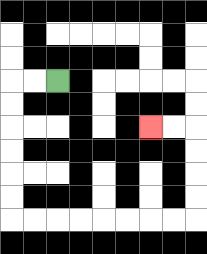{'start': '[2, 3]', 'end': '[6, 5]', 'path_directions': 'L,L,D,D,D,D,D,D,R,R,R,R,R,R,R,R,U,U,U,U,L,L', 'path_coordinates': '[[2, 3], [1, 3], [0, 3], [0, 4], [0, 5], [0, 6], [0, 7], [0, 8], [0, 9], [1, 9], [2, 9], [3, 9], [4, 9], [5, 9], [6, 9], [7, 9], [8, 9], [8, 8], [8, 7], [8, 6], [8, 5], [7, 5], [6, 5]]'}